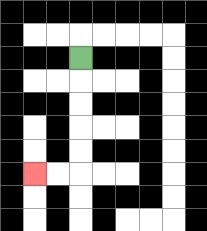{'start': '[3, 2]', 'end': '[1, 7]', 'path_directions': 'D,D,D,D,D,L,L', 'path_coordinates': '[[3, 2], [3, 3], [3, 4], [3, 5], [3, 6], [3, 7], [2, 7], [1, 7]]'}